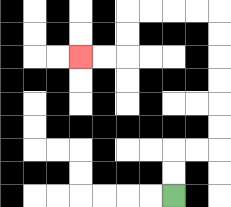{'start': '[7, 8]', 'end': '[3, 2]', 'path_directions': 'U,U,R,R,U,U,U,U,U,U,L,L,L,L,D,D,L,L', 'path_coordinates': '[[7, 8], [7, 7], [7, 6], [8, 6], [9, 6], [9, 5], [9, 4], [9, 3], [9, 2], [9, 1], [9, 0], [8, 0], [7, 0], [6, 0], [5, 0], [5, 1], [5, 2], [4, 2], [3, 2]]'}